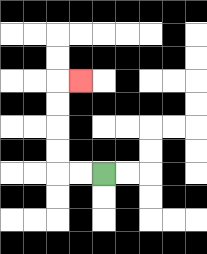{'start': '[4, 7]', 'end': '[3, 3]', 'path_directions': 'L,L,U,U,U,U,R', 'path_coordinates': '[[4, 7], [3, 7], [2, 7], [2, 6], [2, 5], [2, 4], [2, 3], [3, 3]]'}